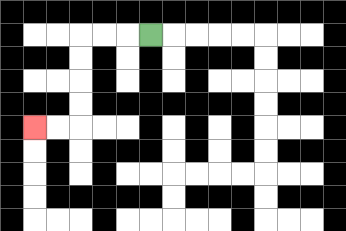{'start': '[6, 1]', 'end': '[1, 5]', 'path_directions': 'L,L,L,D,D,D,D,L,L', 'path_coordinates': '[[6, 1], [5, 1], [4, 1], [3, 1], [3, 2], [3, 3], [3, 4], [3, 5], [2, 5], [1, 5]]'}